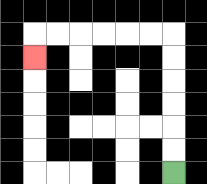{'start': '[7, 7]', 'end': '[1, 2]', 'path_directions': 'U,U,U,U,U,U,L,L,L,L,L,L,D', 'path_coordinates': '[[7, 7], [7, 6], [7, 5], [7, 4], [7, 3], [7, 2], [7, 1], [6, 1], [5, 1], [4, 1], [3, 1], [2, 1], [1, 1], [1, 2]]'}